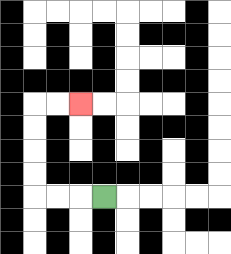{'start': '[4, 8]', 'end': '[3, 4]', 'path_directions': 'L,L,L,U,U,U,U,R,R', 'path_coordinates': '[[4, 8], [3, 8], [2, 8], [1, 8], [1, 7], [1, 6], [1, 5], [1, 4], [2, 4], [3, 4]]'}